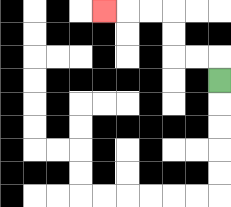{'start': '[9, 3]', 'end': '[4, 0]', 'path_directions': 'U,L,L,U,U,L,L,L', 'path_coordinates': '[[9, 3], [9, 2], [8, 2], [7, 2], [7, 1], [7, 0], [6, 0], [5, 0], [4, 0]]'}